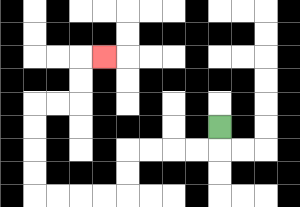{'start': '[9, 5]', 'end': '[4, 2]', 'path_directions': 'D,L,L,L,L,D,D,L,L,L,L,U,U,U,U,R,R,U,U,R', 'path_coordinates': '[[9, 5], [9, 6], [8, 6], [7, 6], [6, 6], [5, 6], [5, 7], [5, 8], [4, 8], [3, 8], [2, 8], [1, 8], [1, 7], [1, 6], [1, 5], [1, 4], [2, 4], [3, 4], [3, 3], [3, 2], [4, 2]]'}